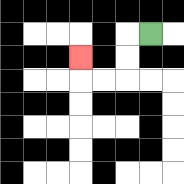{'start': '[6, 1]', 'end': '[3, 2]', 'path_directions': 'L,D,D,L,L,U', 'path_coordinates': '[[6, 1], [5, 1], [5, 2], [5, 3], [4, 3], [3, 3], [3, 2]]'}